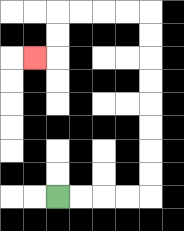{'start': '[2, 8]', 'end': '[1, 2]', 'path_directions': 'R,R,R,R,U,U,U,U,U,U,U,U,L,L,L,L,D,D,L', 'path_coordinates': '[[2, 8], [3, 8], [4, 8], [5, 8], [6, 8], [6, 7], [6, 6], [6, 5], [6, 4], [6, 3], [6, 2], [6, 1], [6, 0], [5, 0], [4, 0], [3, 0], [2, 0], [2, 1], [2, 2], [1, 2]]'}